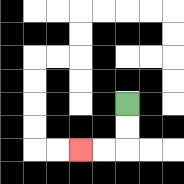{'start': '[5, 4]', 'end': '[3, 6]', 'path_directions': 'D,D,L,L', 'path_coordinates': '[[5, 4], [5, 5], [5, 6], [4, 6], [3, 6]]'}